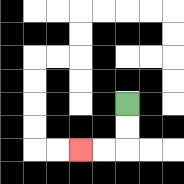{'start': '[5, 4]', 'end': '[3, 6]', 'path_directions': 'D,D,L,L', 'path_coordinates': '[[5, 4], [5, 5], [5, 6], [4, 6], [3, 6]]'}